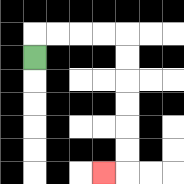{'start': '[1, 2]', 'end': '[4, 7]', 'path_directions': 'U,R,R,R,R,D,D,D,D,D,D,L', 'path_coordinates': '[[1, 2], [1, 1], [2, 1], [3, 1], [4, 1], [5, 1], [5, 2], [5, 3], [5, 4], [5, 5], [5, 6], [5, 7], [4, 7]]'}